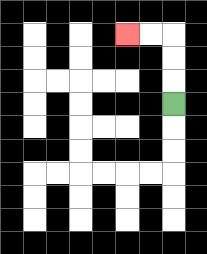{'start': '[7, 4]', 'end': '[5, 1]', 'path_directions': 'U,U,U,L,L', 'path_coordinates': '[[7, 4], [7, 3], [7, 2], [7, 1], [6, 1], [5, 1]]'}